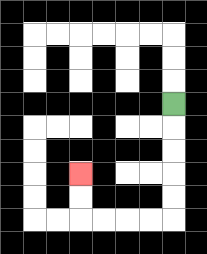{'start': '[7, 4]', 'end': '[3, 7]', 'path_directions': 'D,D,D,D,D,L,L,L,L,U,U', 'path_coordinates': '[[7, 4], [7, 5], [7, 6], [7, 7], [7, 8], [7, 9], [6, 9], [5, 9], [4, 9], [3, 9], [3, 8], [3, 7]]'}